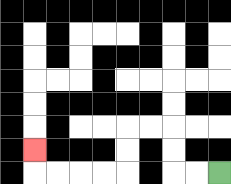{'start': '[9, 7]', 'end': '[1, 6]', 'path_directions': 'L,L,U,U,L,L,D,D,L,L,L,L,U', 'path_coordinates': '[[9, 7], [8, 7], [7, 7], [7, 6], [7, 5], [6, 5], [5, 5], [5, 6], [5, 7], [4, 7], [3, 7], [2, 7], [1, 7], [1, 6]]'}